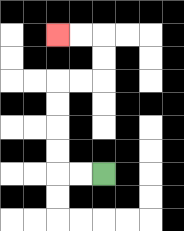{'start': '[4, 7]', 'end': '[2, 1]', 'path_directions': 'L,L,U,U,U,U,R,R,U,U,L,L', 'path_coordinates': '[[4, 7], [3, 7], [2, 7], [2, 6], [2, 5], [2, 4], [2, 3], [3, 3], [4, 3], [4, 2], [4, 1], [3, 1], [2, 1]]'}